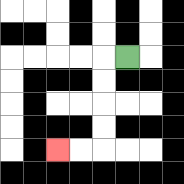{'start': '[5, 2]', 'end': '[2, 6]', 'path_directions': 'L,D,D,D,D,L,L', 'path_coordinates': '[[5, 2], [4, 2], [4, 3], [4, 4], [4, 5], [4, 6], [3, 6], [2, 6]]'}